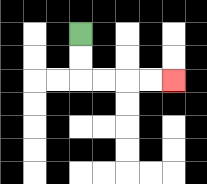{'start': '[3, 1]', 'end': '[7, 3]', 'path_directions': 'D,D,R,R,R,R', 'path_coordinates': '[[3, 1], [3, 2], [3, 3], [4, 3], [5, 3], [6, 3], [7, 3]]'}